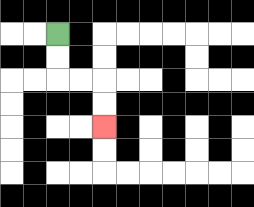{'start': '[2, 1]', 'end': '[4, 5]', 'path_directions': 'D,D,R,R,D,D', 'path_coordinates': '[[2, 1], [2, 2], [2, 3], [3, 3], [4, 3], [4, 4], [4, 5]]'}